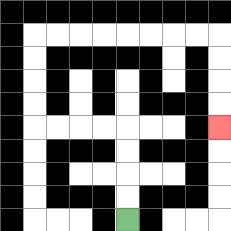{'start': '[5, 9]', 'end': '[9, 5]', 'path_directions': 'U,U,U,U,L,L,L,L,U,U,U,U,R,R,R,R,R,R,R,R,D,D,D,D', 'path_coordinates': '[[5, 9], [5, 8], [5, 7], [5, 6], [5, 5], [4, 5], [3, 5], [2, 5], [1, 5], [1, 4], [1, 3], [1, 2], [1, 1], [2, 1], [3, 1], [4, 1], [5, 1], [6, 1], [7, 1], [8, 1], [9, 1], [9, 2], [9, 3], [9, 4], [9, 5]]'}